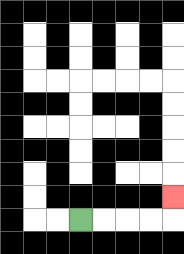{'start': '[3, 9]', 'end': '[7, 8]', 'path_directions': 'R,R,R,R,U', 'path_coordinates': '[[3, 9], [4, 9], [5, 9], [6, 9], [7, 9], [7, 8]]'}